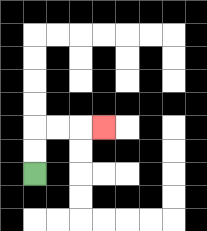{'start': '[1, 7]', 'end': '[4, 5]', 'path_directions': 'U,U,R,R,R', 'path_coordinates': '[[1, 7], [1, 6], [1, 5], [2, 5], [3, 5], [4, 5]]'}